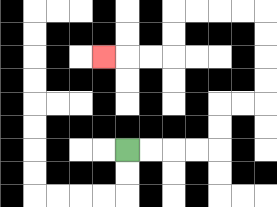{'start': '[5, 6]', 'end': '[4, 2]', 'path_directions': 'R,R,R,R,U,U,R,R,U,U,U,U,L,L,L,L,D,D,L,L,L', 'path_coordinates': '[[5, 6], [6, 6], [7, 6], [8, 6], [9, 6], [9, 5], [9, 4], [10, 4], [11, 4], [11, 3], [11, 2], [11, 1], [11, 0], [10, 0], [9, 0], [8, 0], [7, 0], [7, 1], [7, 2], [6, 2], [5, 2], [4, 2]]'}